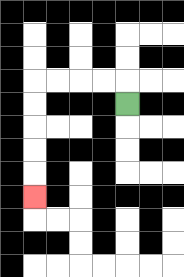{'start': '[5, 4]', 'end': '[1, 8]', 'path_directions': 'U,L,L,L,L,D,D,D,D,D', 'path_coordinates': '[[5, 4], [5, 3], [4, 3], [3, 3], [2, 3], [1, 3], [1, 4], [1, 5], [1, 6], [1, 7], [1, 8]]'}